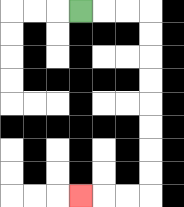{'start': '[3, 0]', 'end': '[3, 8]', 'path_directions': 'R,R,R,D,D,D,D,D,D,D,D,L,L,L', 'path_coordinates': '[[3, 0], [4, 0], [5, 0], [6, 0], [6, 1], [6, 2], [6, 3], [6, 4], [6, 5], [6, 6], [6, 7], [6, 8], [5, 8], [4, 8], [3, 8]]'}